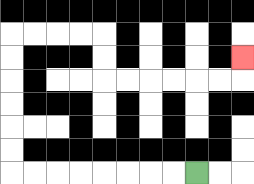{'start': '[8, 7]', 'end': '[10, 2]', 'path_directions': 'L,L,L,L,L,L,L,L,U,U,U,U,U,U,R,R,R,R,D,D,R,R,R,R,R,R,U', 'path_coordinates': '[[8, 7], [7, 7], [6, 7], [5, 7], [4, 7], [3, 7], [2, 7], [1, 7], [0, 7], [0, 6], [0, 5], [0, 4], [0, 3], [0, 2], [0, 1], [1, 1], [2, 1], [3, 1], [4, 1], [4, 2], [4, 3], [5, 3], [6, 3], [7, 3], [8, 3], [9, 3], [10, 3], [10, 2]]'}